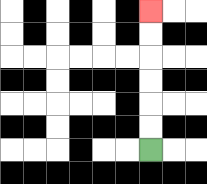{'start': '[6, 6]', 'end': '[6, 0]', 'path_directions': 'U,U,U,U,U,U', 'path_coordinates': '[[6, 6], [6, 5], [6, 4], [6, 3], [6, 2], [6, 1], [6, 0]]'}